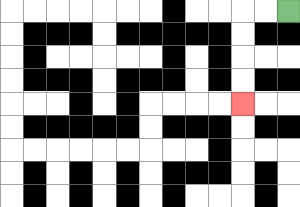{'start': '[12, 0]', 'end': '[10, 4]', 'path_directions': 'L,L,D,D,D,D', 'path_coordinates': '[[12, 0], [11, 0], [10, 0], [10, 1], [10, 2], [10, 3], [10, 4]]'}